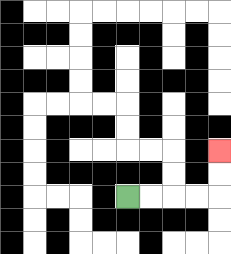{'start': '[5, 8]', 'end': '[9, 6]', 'path_directions': 'R,R,R,R,U,U', 'path_coordinates': '[[5, 8], [6, 8], [7, 8], [8, 8], [9, 8], [9, 7], [9, 6]]'}